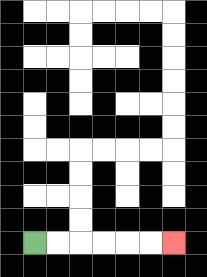{'start': '[1, 10]', 'end': '[7, 10]', 'path_directions': 'R,R,R,R,R,R', 'path_coordinates': '[[1, 10], [2, 10], [3, 10], [4, 10], [5, 10], [6, 10], [7, 10]]'}